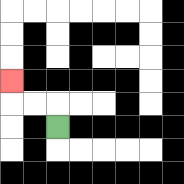{'start': '[2, 5]', 'end': '[0, 3]', 'path_directions': 'U,L,L,U', 'path_coordinates': '[[2, 5], [2, 4], [1, 4], [0, 4], [0, 3]]'}